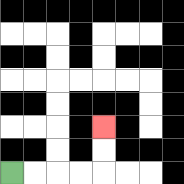{'start': '[0, 7]', 'end': '[4, 5]', 'path_directions': 'R,R,R,R,U,U', 'path_coordinates': '[[0, 7], [1, 7], [2, 7], [3, 7], [4, 7], [4, 6], [4, 5]]'}